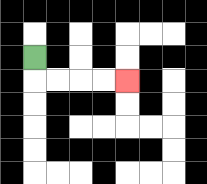{'start': '[1, 2]', 'end': '[5, 3]', 'path_directions': 'D,R,R,R,R', 'path_coordinates': '[[1, 2], [1, 3], [2, 3], [3, 3], [4, 3], [5, 3]]'}